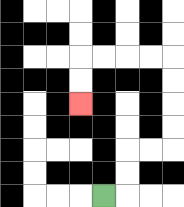{'start': '[4, 8]', 'end': '[3, 4]', 'path_directions': 'R,U,U,R,R,U,U,U,U,L,L,L,L,D,D', 'path_coordinates': '[[4, 8], [5, 8], [5, 7], [5, 6], [6, 6], [7, 6], [7, 5], [7, 4], [7, 3], [7, 2], [6, 2], [5, 2], [4, 2], [3, 2], [3, 3], [3, 4]]'}